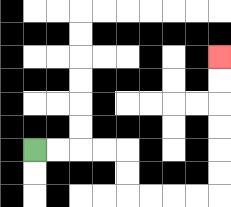{'start': '[1, 6]', 'end': '[9, 2]', 'path_directions': 'R,R,R,R,D,D,R,R,R,R,U,U,U,U,U,U', 'path_coordinates': '[[1, 6], [2, 6], [3, 6], [4, 6], [5, 6], [5, 7], [5, 8], [6, 8], [7, 8], [8, 8], [9, 8], [9, 7], [9, 6], [9, 5], [9, 4], [9, 3], [9, 2]]'}